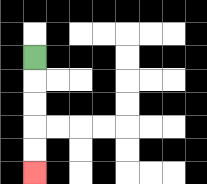{'start': '[1, 2]', 'end': '[1, 7]', 'path_directions': 'D,D,D,D,D', 'path_coordinates': '[[1, 2], [1, 3], [1, 4], [1, 5], [1, 6], [1, 7]]'}